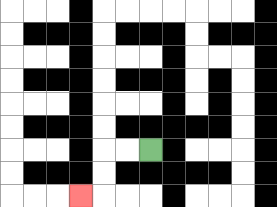{'start': '[6, 6]', 'end': '[3, 8]', 'path_directions': 'L,L,D,D,L', 'path_coordinates': '[[6, 6], [5, 6], [4, 6], [4, 7], [4, 8], [3, 8]]'}